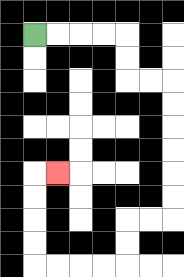{'start': '[1, 1]', 'end': '[2, 7]', 'path_directions': 'R,R,R,R,D,D,R,R,D,D,D,D,D,D,L,L,D,D,L,L,L,L,U,U,U,U,R', 'path_coordinates': '[[1, 1], [2, 1], [3, 1], [4, 1], [5, 1], [5, 2], [5, 3], [6, 3], [7, 3], [7, 4], [7, 5], [7, 6], [7, 7], [7, 8], [7, 9], [6, 9], [5, 9], [5, 10], [5, 11], [4, 11], [3, 11], [2, 11], [1, 11], [1, 10], [1, 9], [1, 8], [1, 7], [2, 7]]'}